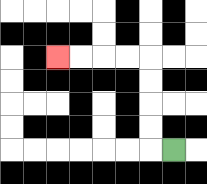{'start': '[7, 6]', 'end': '[2, 2]', 'path_directions': 'L,U,U,U,U,L,L,L,L', 'path_coordinates': '[[7, 6], [6, 6], [6, 5], [6, 4], [6, 3], [6, 2], [5, 2], [4, 2], [3, 2], [2, 2]]'}